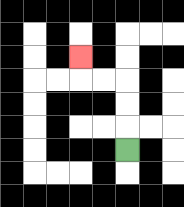{'start': '[5, 6]', 'end': '[3, 2]', 'path_directions': 'U,U,U,L,L,U', 'path_coordinates': '[[5, 6], [5, 5], [5, 4], [5, 3], [4, 3], [3, 3], [3, 2]]'}